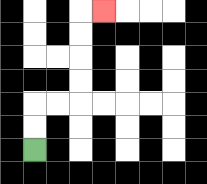{'start': '[1, 6]', 'end': '[4, 0]', 'path_directions': 'U,U,R,R,U,U,U,U,R', 'path_coordinates': '[[1, 6], [1, 5], [1, 4], [2, 4], [3, 4], [3, 3], [3, 2], [3, 1], [3, 0], [4, 0]]'}